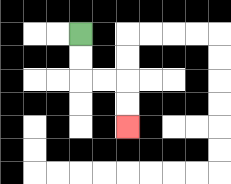{'start': '[3, 1]', 'end': '[5, 5]', 'path_directions': 'D,D,R,R,D,D', 'path_coordinates': '[[3, 1], [3, 2], [3, 3], [4, 3], [5, 3], [5, 4], [5, 5]]'}